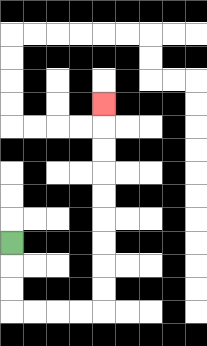{'start': '[0, 10]', 'end': '[4, 4]', 'path_directions': 'D,D,D,R,R,R,R,U,U,U,U,U,U,U,U,U', 'path_coordinates': '[[0, 10], [0, 11], [0, 12], [0, 13], [1, 13], [2, 13], [3, 13], [4, 13], [4, 12], [4, 11], [4, 10], [4, 9], [4, 8], [4, 7], [4, 6], [4, 5], [4, 4]]'}